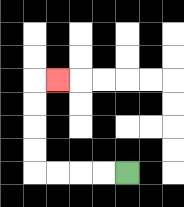{'start': '[5, 7]', 'end': '[2, 3]', 'path_directions': 'L,L,L,L,U,U,U,U,R', 'path_coordinates': '[[5, 7], [4, 7], [3, 7], [2, 7], [1, 7], [1, 6], [1, 5], [1, 4], [1, 3], [2, 3]]'}